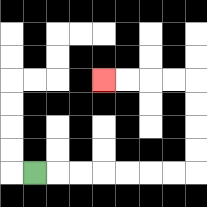{'start': '[1, 7]', 'end': '[4, 3]', 'path_directions': 'R,R,R,R,R,R,R,U,U,U,U,L,L,L,L', 'path_coordinates': '[[1, 7], [2, 7], [3, 7], [4, 7], [5, 7], [6, 7], [7, 7], [8, 7], [8, 6], [8, 5], [8, 4], [8, 3], [7, 3], [6, 3], [5, 3], [4, 3]]'}